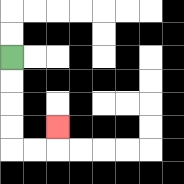{'start': '[0, 2]', 'end': '[2, 5]', 'path_directions': 'D,D,D,D,R,R,U', 'path_coordinates': '[[0, 2], [0, 3], [0, 4], [0, 5], [0, 6], [1, 6], [2, 6], [2, 5]]'}